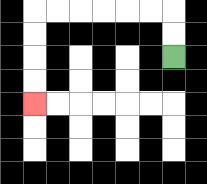{'start': '[7, 2]', 'end': '[1, 4]', 'path_directions': 'U,U,L,L,L,L,L,L,D,D,D,D', 'path_coordinates': '[[7, 2], [7, 1], [7, 0], [6, 0], [5, 0], [4, 0], [3, 0], [2, 0], [1, 0], [1, 1], [1, 2], [1, 3], [1, 4]]'}